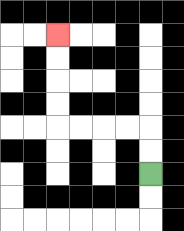{'start': '[6, 7]', 'end': '[2, 1]', 'path_directions': 'U,U,L,L,L,L,U,U,U,U', 'path_coordinates': '[[6, 7], [6, 6], [6, 5], [5, 5], [4, 5], [3, 5], [2, 5], [2, 4], [2, 3], [2, 2], [2, 1]]'}